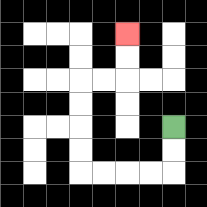{'start': '[7, 5]', 'end': '[5, 1]', 'path_directions': 'D,D,L,L,L,L,U,U,U,U,R,R,U,U', 'path_coordinates': '[[7, 5], [7, 6], [7, 7], [6, 7], [5, 7], [4, 7], [3, 7], [3, 6], [3, 5], [3, 4], [3, 3], [4, 3], [5, 3], [5, 2], [5, 1]]'}